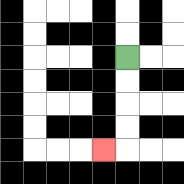{'start': '[5, 2]', 'end': '[4, 6]', 'path_directions': 'D,D,D,D,L', 'path_coordinates': '[[5, 2], [5, 3], [5, 4], [5, 5], [5, 6], [4, 6]]'}